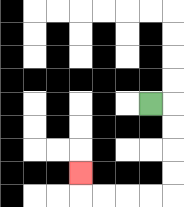{'start': '[6, 4]', 'end': '[3, 7]', 'path_directions': 'R,D,D,D,D,L,L,L,L,U', 'path_coordinates': '[[6, 4], [7, 4], [7, 5], [7, 6], [7, 7], [7, 8], [6, 8], [5, 8], [4, 8], [3, 8], [3, 7]]'}